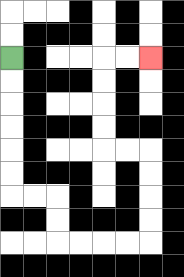{'start': '[0, 2]', 'end': '[6, 2]', 'path_directions': 'D,D,D,D,D,D,R,R,D,D,R,R,R,R,U,U,U,U,L,L,U,U,U,U,R,R', 'path_coordinates': '[[0, 2], [0, 3], [0, 4], [0, 5], [0, 6], [0, 7], [0, 8], [1, 8], [2, 8], [2, 9], [2, 10], [3, 10], [4, 10], [5, 10], [6, 10], [6, 9], [6, 8], [6, 7], [6, 6], [5, 6], [4, 6], [4, 5], [4, 4], [4, 3], [4, 2], [5, 2], [6, 2]]'}